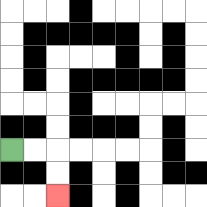{'start': '[0, 6]', 'end': '[2, 8]', 'path_directions': 'R,R,D,D', 'path_coordinates': '[[0, 6], [1, 6], [2, 6], [2, 7], [2, 8]]'}